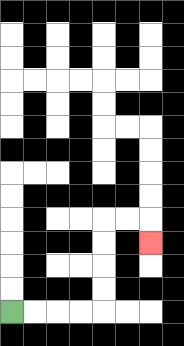{'start': '[0, 13]', 'end': '[6, 10]', 'path_directions': 'R,R,R,R,U,U,U,U,R,R,D', 'path_coordinates': '[[0, 13], [1, 13], [2, 13], [3, 13], [4, 13], [4, 12], [4, 11], [4, 10], [4, 9], [5, 9], [6, 9], [6, 10]]'}